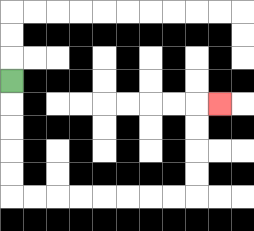{'start': '[0, 3]', 'end': '[9, 4]', 'path_directions': 'D,D,D,D,D,R,R,R,R,R,R,R,R,U,U,U,U,R', 'path_coordinates': '[[0, 3], [0, 4], [0, 5], [0, 6], [0, 7], [0, 8], [1, 8], [2, 8], [3, 8], [4, 8], [5, 8], [6, 8], [7, 8], [8, 8], [8, 7], [8, 6], [8, 5], [8, 4], [9, 4]]'}